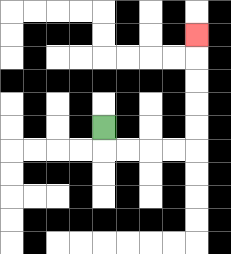{'start': '[4, 5]', 'end': '[8, 1]', 'path_directions': 'D,R,R,R,R,U,U,U,U,U', 'path_coordinates': '[[4, 5], [4, 6], [5, 6], [6, 6], [7, 6], [8, 6], [8, 5], [8, 4], [8, 3], [8, 2], [8, 1]]'}